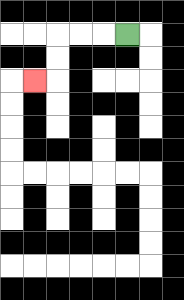{'start': '[5, 1]', 'end': '[1, 3]', 'path_directions': 'L,L,L,D,D,L', 'path_coordinates': '[[5, 1], [4, 1], [3, 1], [2, 1], [2, 2], [2, 3], [1, 3]]'}